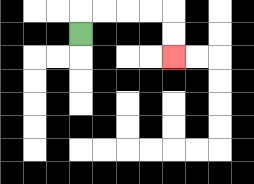{'start': '[3, 1]', 'end': '[7, 2]', 'path_directions': 'U,R,R,R,R,D,D', 'path_coordinates': '[[3, 1], [3, 0], [4, 0], [5, 0], [6, 0], [7, 0], [7, 1], [7, 2]]'}